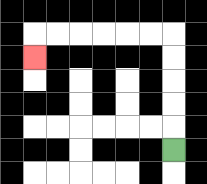{'start': '[7, 6]', 'end': '[1, 2]', 'path_directions': 'U,U,U,U,U,L,L,L,L,L,L,D', 'path_coordinates': '[[7, 6], [7, 5], [7, 4], [7, 3], [7, 2], [7, 1], [6, 1], [5, 1], [4, 1], [3, 1], [2, 1], [1, 1], [1, 2]]'}